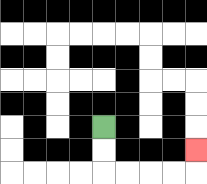{'start': '[4, 5]', 'end': '[8, 6]', 'path_directions': 'D,D,R,R,R,R,U', 'path_coordinates': '[[4, 5], [4, 6], [4, 7], [5, 7], [6, 7], [7, 7], [8, 7], [8, 6]]'}